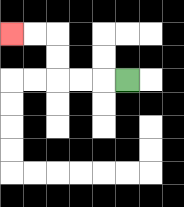{'start': '[5, 3]', 'end': '[0, 1]', 'path_directions': 'L,L,L,U,U,L,L', 'path_coordinates': '[[5, 3], [4, 3], [3, 3], [2, 3], [2, 2], [2, 1], [1, 1], [0, 1]]'}